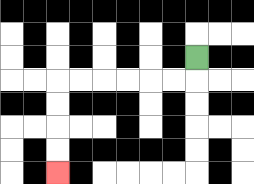{'start': '[8, 2]', 'end': '[2, 7]', 'path_directions': 'D,L,L,L,L,L,L,D,D,D,D', 'path_coordinates': '[[8, 2], [8, 3], [7, 3], [6, 3], [5, 3], [4, 3], [3, 3], [2, 3], [2, 4], [2, 5], [2, 6], [2, 7]]'}